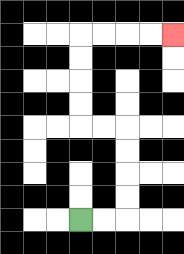{'start': '[3, 9]', 'end': '[7, 1]', 'path_directions': 'R,R,U,U,U,U,L,L,U,U,U,U,R,R,R,R', 'path_coordinates': '[[3, 9], [4, 9], [5, 9], [5, 8], [5, 7], [5, 6], [5, 5], [4, 5], [3, 5], [3, 4], [3, 3], [3, 2], [3, 1], [4, 1], [5, 1], [6, 1], [7, 1]]'}